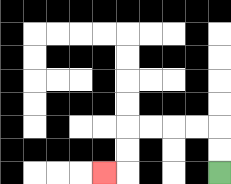{'start': '[9, 7]', 'end': '[4, 7]', 'path_directions': 'U,U,L,L,L,L,D,D,L', 'path_coordinates': '[[9, 7], [9, 6], [9, 5], [8, 5], [7, 5], [6, 5], [5, 5], [5, 6], [5, 7], [4, 7]]'}